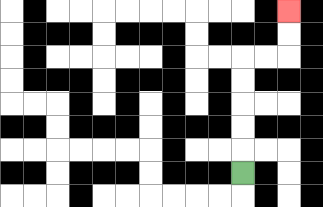{'start': '[10, 7]', 'end': '[12, 0]', 'path_directions': 'U,U,U,U,U,R,R,U,U', 'path_coordinates': '[[10, 7], [10, 6], [10, 5], [10, 4], [10, 3], [10, 2], [11, 2], [12, 2], [12, 1], [12, 0]]'}